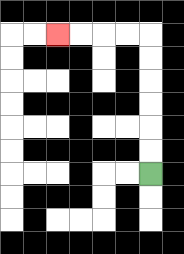{'start': '[6, 7]', 'end': '[2, 1]', 'path_directions': 'U,U,U,U,U,U,L,L,L,L', 'path_coordinates': '[[6, 7], [6, 6], [6, 5], [6, 4], [6, 3], [6, 2], [6, 1], [5, 1], [4, 1], [3, 1], [2, 1]]'}